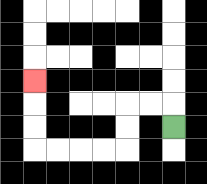{'start': '[7, 5]', 'end': '[1, 3]', 'path_directions': 'U,L,L,D,D,L,L,L,L,U,U,U', 'path_coordinates': '[[7, 5], [7, 4], [6, 4], [5, 4], [5, 5], [5, 6], [4, 6], [3, 6], [2, 6], [1, 6], [1, 5], [1, 4], [1, 3]]'}